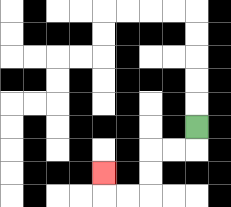{'start': '[8, 5]', 'end': '[4, 7]', 'path_directions': 'D,L,L,D,D,L,L,U', 'path_coordinates': '[[8, 5], [8, 6], [7, 6], [6, 6], [6, 7], [6, 8], [5, 8], [4, 8], [4, 7]]'}